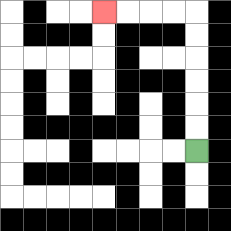{'start': '[8, 6]', 'end': '[4, 0]', 'path_directions': 'U,U,U,U,U,U,L,L,L,L', 'path_coordinates': '[[8, 6], [8, 5], [8, 4], [8, 3], [8, 2], [8, 1], [8, 0], [7, 0], [6, 0], [5, 0], [4, 0]]'}